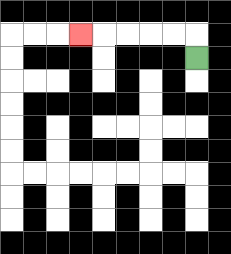{'start': '[8, 2]', 'end': '[3, 1]', 'path_directions': 'U,L,L,L,L,L', 'path_coordinates': '[[8, 2], [8, 1], [7, 1], [6, 1], [5, 1], [4, 1], [3, 1]]'}